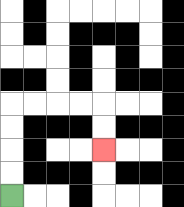{'start': '[0, 8]', 'end': '[4, 6]', 'path_directions': 'U,U,U,U,R,R,R,R,D,D', 'path_coordinates': '[[0, 8], [0, 7], [0, 6], [0, 5], [0, 4], [1, 4], [2, 4], [3, 4], [4, 4], [4, 5], [4, 6]]'}